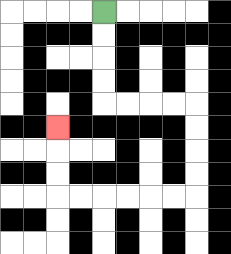{'start': '[4, 0]', 'end': '[2, 5]', 'path_directions': 'D,D,D,D,R,R,R,R,D,D,D,D,L,L,L,L,L,L,U,U,U', 'path_coordinates': '[[4, 0], [4, 1], [4, 2], [4, 3], [4, 4], [5, 4], [6, 4], [7, 4], [8, 4], [8, 5], [8, 6], [8, 7], [8, 8], [7, 8], [6, 8], [5, 8], [4, 8], [3, 8], [2, 8], [2, 7], [2, 6], [2, 5]]'}